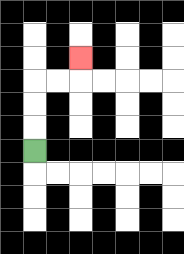{'start': '[1, 6]', 'end': '[3, 2]', 'path_directions': 'U,U,U,R,R,U', 'path_coordinates': '[[1, 6], [1, 5], [1, 4], [1, 3], [2, 3], [3, 3], [3, 2]]'}